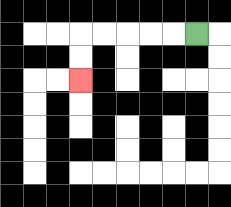{'start': '[8, 1]', 'end': '[3, 3]', 'path_directions': 'L,L,L,L,L,D,D', 'path_coordinates': '[[8, 1], [7, 1], [6, 1], [5, 1], [4, 1], [3, 1], [3, 2], [3, 3]]'}